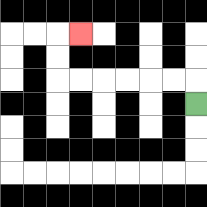{'start': '[8, 4]', 'end': '[3, 1]', 'path_directions': 'U,L,L,L,L,L,L,U,U,R', 'path_coordinates': '[[8, 4], [8, 3], [7, 3], [6, 3], [5, 3], [4, 3], [3, 3], [2, 3], [2, 2], [2, 1], [3, 1]]'}